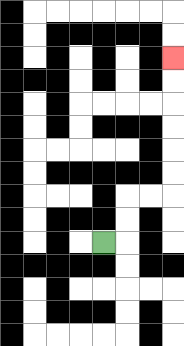{'start': '[4, 10]', 'end': '[7, 2]', 'path_directions': 'R,U,U,R,R,U,U,U,U,U,U', 'path_coordinates': '[[4, 10], [5, 10], [5, 9], [5, 8], [6, 8], [7, 8], [7, 7], [7, 6], [7, 5], [7, 4], [7, 3], [7, 2]]'}